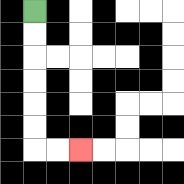{'start': '[1, 0]', 'end': '[3, 6]', 'path_directions': 'D,D,D,D,D,D,R,R', 'path_coordinates': '[[1, 0], [1, 1], [1, 2], [1, 3], [1, 4], [1, 5], [1, 6], [2, 6], [3, 6]]'}